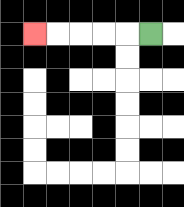{'start': '[6, 1]', 'end': '[1, 1]', 'path_directions': 'L,L,L,L,L', 'path_coordinates': '[[6, 1], [5, 1], [4, 1], [3, 1], [2, 1], [1, 1]]'}